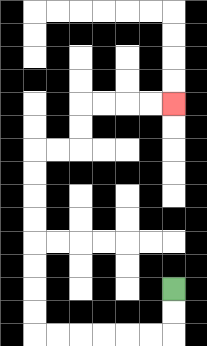{'start': '[7, 12]', 'end': '[7, 4]', 'path_directions': 'D,D,L,L,L,L,L,L,U,U,U,U,U,U,U,U,R,R,U,U,R,R,R,R', 'path_coordinates': '[[7, 12], [7, 13], [7, 14], [6, 14], [5, 14], [4, 14], [3, 14], [2, 14], [1, 14], [1, 13], [1, 12], [1, 11], [1, 10], [1, 9], [1, 8], [1, 7], [1, 6], [2, 6], [3, 6], [3, 5], [3, 4], [4, 4], [5, 4], [6, 4], [7, 4]]'}